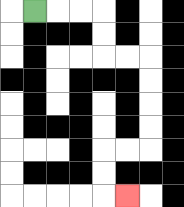{'start': '[1, 0]', 'end': '[5, 8]', 'path_directions': 'R,R,R,D,D,R,R,D,D,D,D,L,L,D,D,R', 'path_coordinates': '[[1, 0], [2, 0], [3, 0], [4, 0], [4, 1], [4, 2], [5, 2], [6, 2], [6, 3], [6, 4], [6, 5], [6, 6], [5, 6], [4, 6], [4, 7], [4, 8], [5, 8]]'}